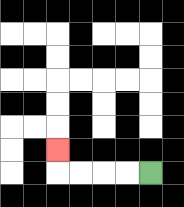{'start': '[6, 7]', 'end': '[2, 6]', 'path_directions': 'L,L,L,L,U', 'path_coordinates': '[[6, 7], [5, 7], [4, 7], [3, 7], [2, 7], [2, 6]]'}